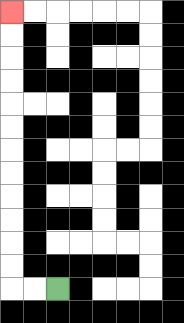{'start': '[2, 12]', 'end': '[0, 0]', 'path_directions': 'L,L,U,U,U,U,U,U,U,U,U,U,U,U', 'path_coordinates': '[[2, 12], [1, 12], [0, 12], [0, 11], [0, 10], [0, 9], [0, 8], [0, 7], [0, 6], [0, 5], [0, 4], [0, 3], [0, 2], [0, 1], [0, 0]]'}